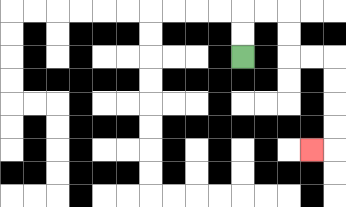{'start': '[10, 2]', 'end': '[13, 6]', 'path_directions': 'U,U,R,R,D,D,R,R,D,D,D,D,L', 'path_coordinates': '[[10, 2], [10, 1], [10, 0], [11, 0], [12, 0], [12, 1], [12, 2], [13, 2], [14, 2], [14, 3], [14, 4], [14, 5], [14, 6], [13, 6]]'}